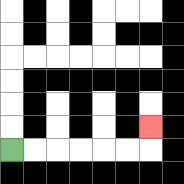{'start': '[0, 6]', 'end': '[6, 5]', 'path_directions': 'R,R,R,R,R,R,U', 'path_coordinates': '[[0, 6], [1, 6], [2, 6], [3, 6], [4, 6], [5, 6], [6, 6], [6, 5]]'}